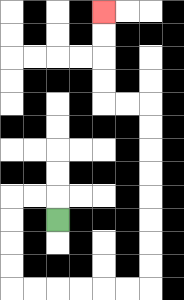{'start': '[2, 9]', 'end': '[4, 0]', 'path_directions': 'U,L,L,D,D,D,D,R,R,R,R,R,R,U,U,U,U,U,U,U,U,L,L,U,U,U,U', 'path_coordinates': '[[2, 9], [2, 8], [1, 8], [0, 8], [0, 9], [0, 10], [0, 11], [0, 12], [1, 12], [2, 12], [3, 12], [4, 12], [5, 12], [6, 12], [6, 11], [6, 10], [6, 9], [6, 8], [6, 7], [6, 6], [6, 5], [6, 4], [5, 4], [4, 4], [4, 3], [4, 2], [4, 1], [4, 0]]'}